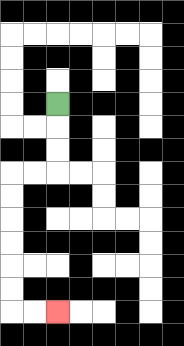{'start': '[2, 4]', 'end': '[2, 13]', 'path_directions': 'D,D,D,L,L,D,D,D,D,D,D,R,R', 'path_coordinates': '[[2, 4], [2, 5], [2, 6], [2, 7], [1, 7], [0, 7], [0, 8], [0, 9], [0, 10], [0, 11], [0, 12], [0, 13], [1, 13], [2, 13]]'}